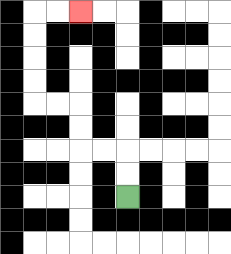{'start': '[5, 8]', 'end': '[3, 0]', 'path_directions': 'U,U,L,L,U,U,L,L,U,U,U,U,R,R', 'path_coordinates': '[[5, 8], [5, 7], [5, 6], [4, 6], [3, 6], [3, 5], [3, 4], [2, 4], [1, 4], [1, 3], [1, 2], [1, 1], [1, 0], [2, 0], [3, 0]]'}